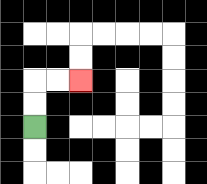{'start': '[1, 5]', 'end': '[3, 3]', 'path_directions': 'U,U,R,R', 'path_coordinates': '[[1, 5], [1, 4], [1, 3], [2, 3], [3, 3]]'}